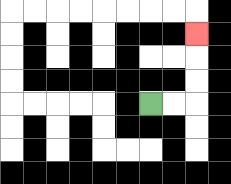{'start': '[6, 4]', 'end': '[8, 1]', 'path_directions': 'R,R,U,U,U', 'path_coordinates': '[[6, 4], [7, 4], [8, 4], [8, 3], [8, 2], [8, 1]]'}